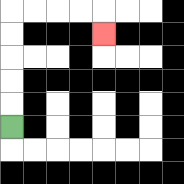{'start': '[0, 5]', 'end': '[4, 1]', 'path_directions': 'U,U,U,U,U,R,R,R,R,D', 'path_coordinates': '[[0, 5], [0, 4], [0, 3], [0, 2], [0, 1], [0, 0], [1, 0], [2, 0], [3, 0], [4, 0], [4, 1]]'}